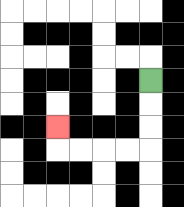{'start': '[6, 3]', 'end': '[2, 5]', 'path_directions': 'D,D,D,L,L,L,L,U', 'path_coordinates': '[[6, 3], [6, 4], [6, 5], [6, 6], [5, 6], [4, 6], [3, 6], [2, 6], [2, 5]]'}